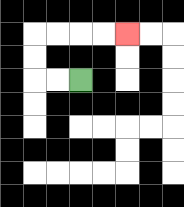{'start': '[3, 3]', 'end': '[5, 1]', 'path_directions': 'L,L,U,U,R,R,R,R', 'path_coordinates': '[[3, 3], [2, 3], [1, 3], [1, 2], [1, 1], [2, 1], [3, 1], [4, 1], [5, 1]]'}